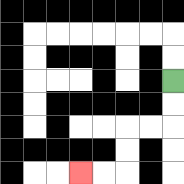{'start': '[7, 3]', 'end': '[3, 7]', 'path_directions': 'D,D,L,L,D,D,L,L', 'path_coordinates': '[[7, 3], [7, 4], [7, 5], [6, 5], [5, 5], [5, 6], [5, 7], [4, 7], [3, 7]]'}